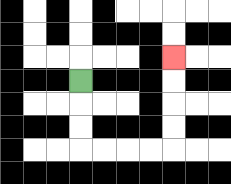{'start': '[3, 3]', 'end': '[7, 2]', 'path_directions': 'D,D,D,R,R,R,R,U,U,U,U', 'path_coordinates': '[[3, 3], [3, 4], [3, 5], [3, 6], [4, 6], [5, 6], [6, 6], [7, 6], [7, 5], [7, 4], [7, 3], [7, 2]]'}